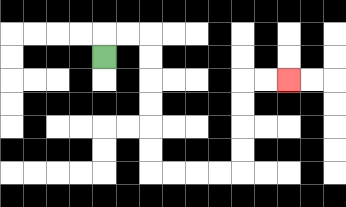{'start': '[4, 2]', 'end': '[12, 3]', 'path_directions': 'U,R,R,D,D,D,D,D,D,R,R,R,R,U,U,U,U,R,R', 'path_coordinates': '[[4, 2], [4, 1], [5, 1], [6, 1], [6, 2], [6, 3], [6, 4], [6, 5], [6, 6], [6, 7], [7, 7], [8, 7], [9, 7], [10, 7], [10, 6], [10, 5], [10, 4], [10, 3], [11, 3], [12, 3]]'}